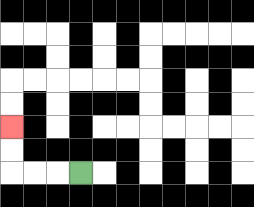{'start': '[3, 7]', 'end': '[0, 5]', 'path_directions': 'L,L,L,U,U', 'path_coordinates': '[[3, 7], [2, 7], [1, 7], [0, 7], [0, 6], [0, 5]]'}